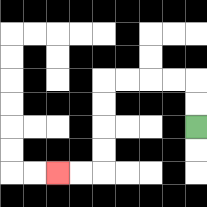{'start': '[8, 5]', 'end': '[2, 7]', 'path_directions': 'U,U,L,L,L,L,D,D,D,D,L,L', 'path_coordinates': '[[8, 5], [8, 4], [8, 3], [7, 3], [6, 3], [5, 3], [4, 3], [4, 4], [4, 5], [4, 6], [4, 7], [3, 7], [2, 7]]'}